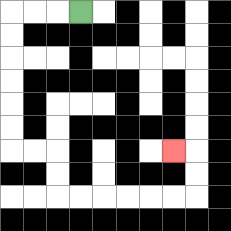{'start': '[3, 0]', 'end': '[7, 6]', 'path_directions': 'L,L,L,D,D,D,D,D,D,R,R,D,D,R,R,R,R,R,R,U,U,L', 'path_coordinates': '[[3, 0], [2, 0], [1, 0], [0, 0], [0, 1], [0, 2], [0, 3], [0, 4], [0, 5], [0, 6], [1, 6], [2, 6], [2, 7], [2, 8], [3, 8], [4, 8], [5, 8], [6, 8], [7, 8], [8, 8], [8, 7], [8, 6], [7, 6]]'}